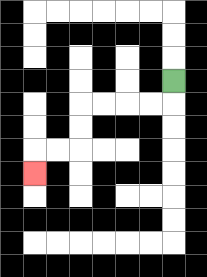{'start': '[7, 3]', 'end': '[1, 7]', 'path_directions': 'D,L,L,L,L,D,D,L,L,D', 'path_coordinates': '[[7, 3], [7, 4], [6, 4], [5, 4], [4, 4], [3, 4], [3, 5], [3, 6], [2, 6], [1, 6], [1, 7]]'}